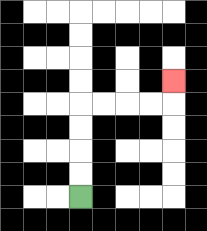{'start': '[3, 8]', 'end': '[7, 3]', 'path_directions': 'U,U,U,U,R,R,R,R,U', 'path_coordinates': '[[3, 8], [3, 7], [3, 6], [3, 5], [3, 4], [4, 4], [5, 4], [6, 4], [7, 4], [7, 3]]'}